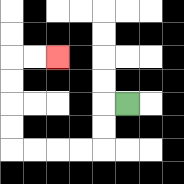{'start': '[5, 4]', 'end': '[2, 2]', 'path_directions': 'L,D,D,L,L,L,L,U,U,U,U,R,R', 'path_coordinates': '[[5, 4], [4, 4], [4, 5], [4, 6], [3, 6], [2, 6], [1, 6], [0, 6], [0, 5], [0, 4], [0, 3], [0, 2], [1, 2], [2, 2]]'}